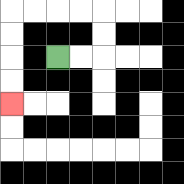{'start': '[2, 2]', 'end': '[0, 4]', 'path_directions': 'R,R,U,U,L,L,L,L,D,D,D,D', 'path_coordinates': '[[2, 2], [3, 2], [4, 2], [4, 1], [4, 0], [3, 0], [2, 0], [1, 0], [0, 0], [0, 1], [0, 2], [0, 3], [0, 4]]'}